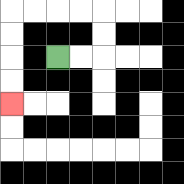{'start': '[2, 2]', 'end': '[0, 4]', 'path_directions': 'R,R,U,U,L,L,L,L,D,D,D,D', 'path_coordinates': '[[2, 2], [3, 2], [4, 2], [4, 1], [4, 0], [3, 0], [2, 0], [1, 0], [0, 0], [0, 1], [0, 2], [0, 3], [0, 4]]'}